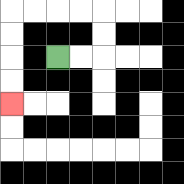{'start': '[2, 2]', 'end': '[0, 4]', 'path_directions': 'R,R,U,U,L,L,L,L,D,D,D,D', 'path_coordinates': '[[2, 2], [3, 2], [4, 2], [4, 1], [4, 0], [3, 0], [2, 0], [1, 0], [0, 0], [0, 1], [0, 2], [0, 3], [0, 4]]'}